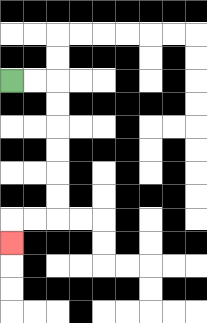{'start': '[0, 3]', 'end': '[0, 10]', 'path_directions': 'R,R,D,D,D,D,D,D,L,L,D', 'path_coordinates': '[[0, 3], [1, 3], [2, 3], [2, 4], [2, 5], [2, 6], [2, 7], [2, 8], [2, 9], [1, 9], [0, 9], [0, 10]]'}